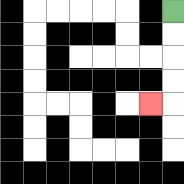{'start': '[7, 0]', 'end': '[6, 4]', 'path_directions': 'D,D,D,D,L', 'path_coordinates': '[[7, 0], [7, 1], [7, 2], [7, 3], [7, 4], [6, 4]]'}